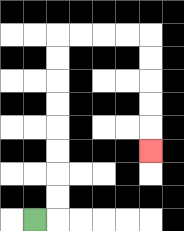{'start': '[1, 9]', 'end': '[6, 6]', 'path_directions': 'R,U,U,U,U,U,U,U,U,R,R,R,R,D,D,D,D,D', 'path_coordinates': '[[1, 9], [2, 9], [2, 8], [2, 7], [2, 6], [2, 5], [2, 4], [2, 3], [2, 2], [2, 1], [3, 1], [4, 1], [5, 1], [6, 1], [6, 2], [6, 3], [6, 4], [6, 5], [6, 6]]'}